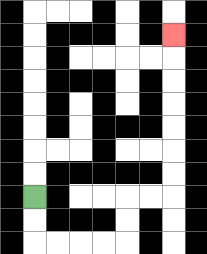{'start': '[1, 8]', 'end': '[7, 1]', 'path_directions': 'D,D,R,R,R,R,U,U,R,R,U,U,U,U,U,U,U', 'path_coordinates': '[[1, 8], [1, 9], [1, 10], [2, 10], [3, 10], [4, 10], [5, 10], [5, 9], [5, 8], [6, 8], [7, 8], [7, 7], [7, 6], [7, 5], [7, 4], [7, 3], [7, 2], [7, 1]]'}